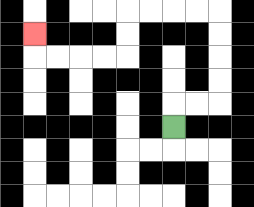{'start': '[7, 5]', 'end': '[1, 1]', 'path_directions': 'U,R,R,U,U,U,U,L,L,L,L,D,D,L,L,L,L,U', 'path_coordinates': '[[7, 5], [7, 4], [8, 4], [9, 4], [9, 3], [9, 2], [9, 1], [9, 0], [8, 0], [7, 0], [6, 0], [5, 0], [5, 1], [5, 2], [4, 2], [3, 2], [2, 2], [1, 2], [1, 1]]'}